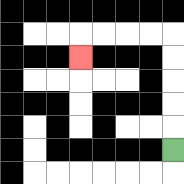{'start': '[7, 6]', 'end': '[3, 2]', 'path_directions': 'U,U,U,U,U,L,L,L,L,D', 'path_coordinates': '[[7, 6], [7, 5], [7, 4], [7, 3], [7, 2], [7, 1], [6, 1], [5, 1], [4, 1], [3, 1], [3, 2]]'}